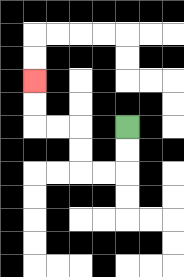{'start': '[5, 5]', 'end': '[1, 3]', 'path_directions': 'D,D,L,L,U,U,L,L,U,U', 'path_coordinates': '[[5, 5], [5, 6], [5, 7], [4, 7], [3, 7], [3, 6], [3, 5], [2, 5], [1, 5], [1, 4], [1, 3]]'}